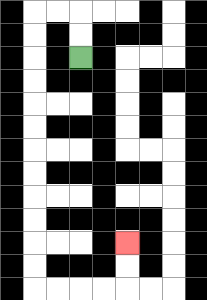{'start': '[3, 2]', 'end': '[5, 10]', 'path_directions': 'U,U,L,L,D,D,D,D,D,D,D,D,D,D,D,D,R,R,R,R,U,U', 'path_coordinates': '[[3, 2], [3, 1], [3, 0], [2, 0], [1, 0], [1, 1], [1, 2], [1, 3], [1, 4], [1, 5], [1, 6], [1, 7], [1, 8], [1, 9], [1, 10], [1, 11], [1, 12], [2, 12], [3, 12], [4, 12], [5, 12], [5, 11], [5, 10]]'}